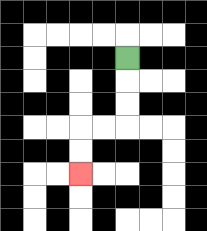{'start': '[5, 2]', 'end': '[3, 7]', 'path_directions': 'D,D,D,L,L,D,D', 'path_coordinates': '[[5, 2], [5, 3], [5, 4], [5, 5], [4, 5], [3, 5], [3, 6], [3, 7]]'}